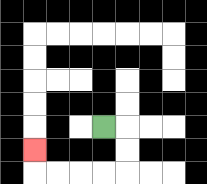{'start': '[4, 5]', 'end': '[1, 6]', 'path_directions': 'R,D,D,L,L,L,L,U', 'path_coordinates': '[[4, 5], [5, 5], [5, 6], [5, 7], [4, 7], [3, 7], [2, 7], [1, 7], [1, 6]]'}